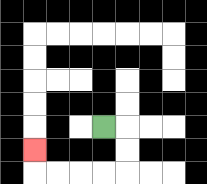{'start': '[4, 5]', 'end': '[1, 6]', 'path_directions': 'R,D,D,L,L,L,L,U', 'path_coordinates': '[[4, 5], [5, 5], [5, 6], [5, 7], [4, 7], [3, 7], [2, 7], [1, 7], [1, 6]]'}